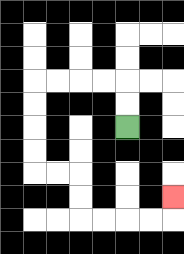{'start': '[5, 5]', 'end': '[7, 8]', 'path_directions': 'U,U,L,L,L,L,D,D,D,D,R,R,D,D,R,R,R,R,U', 'path_coordinates': '[[5, 5], [5, 4], [5, 3], [4, 3], [3, 3], [2, 3], [1, 3], [1, 4], [1, 5], [1, 6], [1, 7], [2, 7], [3, 7], [3, 8], [3, 9], [4, 9], [5, 9], [6, 9], [7, 9], [7, 8]]'}